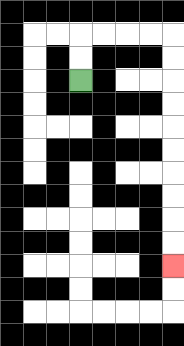{'start': '[3, 3]', 'end': '[7, 11]', 'path_directions': 'U,U,R,R,R,R,D,D,D,D,D,D,D,D,D,D', 'path_coordinates': '[[3, 3], [3, 2], [3, 1], [4, 1], [5, 1], [6, 1], [7, 1], [7, 2], [7, 3], [7, 4], [7, 5], [7, 6], [7, 7], [7, 8], [7, 9], [7, 10], [7, 11]]'}